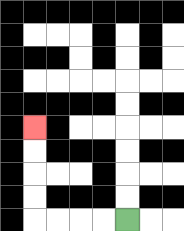{'start': '[5, 9]', 'end': '[1, 5]', 'path_directions': 'L,L,L,L,U,U,U,U', 'path_coordinates': '[[5, 9], [4, 9], [3, 9], [2, 9], [1, 9], [1, 8], [1, 7], [1, 6], [1, 5]]'}